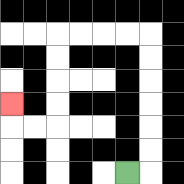{'start': '[5, 7]', 'end': '[0, 4]', 'path_directions': 'R,U,U,U,U,U,U,L,L,L,L,D,D,D,D,L,L,U', 'path_coordinates': '[[5, 7], [6, 7], [6, 6], [6, 5], [6, 4], [6, 3], [6, 2], [6, 1], [5, 1], [4, 1], [3, 1], [2, 1], [2, 2], [2, 3], [2, 4], [2, 5], [1, 5], [0, 5], [0, 4]]'}